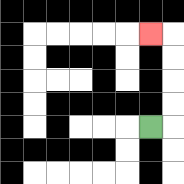{'start': '[6, 5]', 'end': '[6, 1]', 'path_directions': 'R,U,U,U,U,L', 'path_coordinates': '[[6, 5], [7, 5], [7, 4], [7, 3], [7, 2], [7, 1], [6, 1]]'}